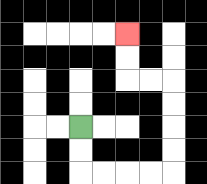{'start': '[3, 5]', 'end': '[5, 1]', 'path_directions': 'D,D,R,R,R,R,U,U,U,U,L,L,U,U', 'path_coordinates': '[[3, 5], [3, 6], [3, 7], [4, 7], [5, 7], [6, 7], [7, 7], [7, 6], [7, 5], [7, 4], [7, 3], [6, 3], [5, 3], [5, 2], [5, 1]]'}